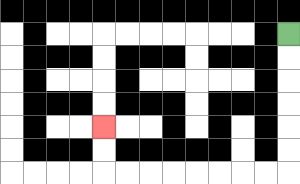{'start': '[12, 1]', 'end': '[4, 5]', 'path_directions': 'D,D,D,D,D,D,L,L,L,L,L,L,L,L,U,U', 'path_coordinates': '[[12, 1], [12, 2], [12, 3], [12, 4], [12, 5], [12, 6], [12, 7], [11, 7], [10, 7], [9, 7], [8, 7], [7, 7], [6, 7], [5, 7], [4, 7], [4, 6], [4, 5]]'}